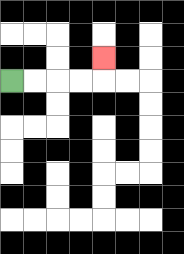{'start': '[0, 3]', 'end': '[4, 2]', 'path_directions': 'R,R,R,R,U', 'path_coordinates': '[[0, 3], [1, 3], [2, 3], [3, 3], [4, 3], [4, 2]]'}